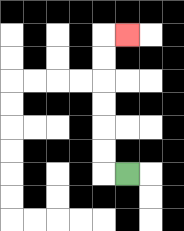{'start': '[5, 7]', 'end': '[5, 1]', 'path_directions': 'L,U,U,U,U,U,U,R', 'path_coordinates': '[[5, 7], [4, 7], [4, 6], [4, 5], [4, 4], [4, 3], [4, 2], [4, 1], [5, 1]]'}